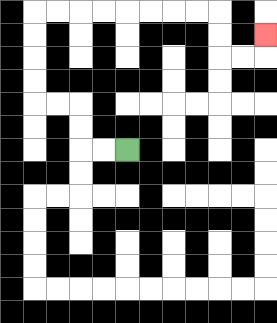{'start': '[5, 6]', 'end': '[11, 1]', 'path_directions': 'L,L,U,U,L,L,U,U,U,U,R,R,R,R,R,R,R,R,D,D,R,R,U', 'path_coordinates': '[[5, 6], [4, 6], [3, 6], [3, 5], [3, 4], [2, 4], [1, 4], [1, 3], [1, 2], [1, 1], [1, 0], [2, 0], [3, 0], [4, 0], [5, 0], [6, 0], [7, 0], [8, 0], [9, 0], [9, 1], [9, 2], [10, 2], [11, 2], [11, 1]]'}